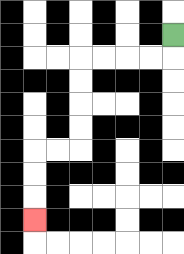{'start': '[7, 1]', 'end': '[1, 9]', 'path_directions': 'D,L,L,L,L,D,D,D,D,L,L,D,D,D', 'path_coordinates': '[[7, 1], [7, 2], [6, 2], [5, 2], [4, 2], [3, 2], [3, 3], [3, 4], [3, 5], [3, 6], [2, 6], [1, 6], [1, 7], [1, 8], [1, 9]]'}